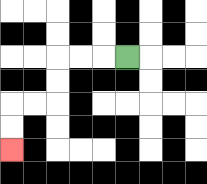{'start': '[5, 2]', 'end': '[0, 6]', 'path_directions': 'L,L,L,D,D,L,L,D,D', 'path_coordinates': '[[5, 2], [4, 2], [3, 2], [2, 2], [2, 3], [2, 4], [1, 4], [0, 4], [0, 5], [0, 6]]'}